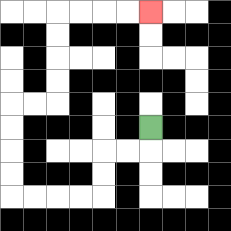{'start': '[6, 5]', 'end': '[6, 0]', 'path_directions': 'D,L,L,D,D,L,L,L,L,U,U,U,U,R,R,U,U,U,U,R,R,R,R', 'path_coordinates': '[[6, 5], [6, 6], [5, 6], [4, 6], [4, 7], [4, 8], [3, 8], [2, 8], [1, 8], [0, 8], [0, 7], [0, 6], [0, 5], [0, 4], [1, 4], [2, 4], [2, 3], [2, 2], [2, 1], [2, 0], [3, 0], [4, 0], [5, 0], [6, 0]]'}